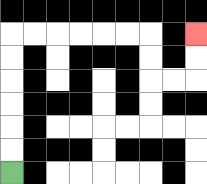{'start': '[0, 7]', 'end': '[8, 1]', 'path_directions': 'U,U,U,U,U,U,R,R,R,R,R,R,D,D,R,R,U,U', 'path_coordinates': '[[0, 7], [0, 6], [0, 5], [0, 4], [0, 3], [0, 2], [0, 1], [1, 1], [2, 1], [3, 1], [4, 1], [5, 1], [6, 1], [6, 2], [6, 3], [7, 3], [8, 3], [8, 2], [8, 1]]'}